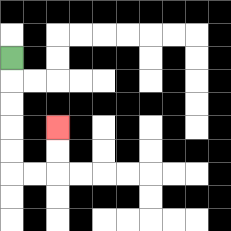{'start': '[0, 2]', 'end': '[2, 5]', 'path_directions': 'D,D,D,D,D,R,R,U,U', 'path_coordinates': '[[0, 2], [0, 3], [0, 4], [0, 5], [0, 6], [0, 7], [1, 7], [2, 7], [2, 6], [2, 5]]'}